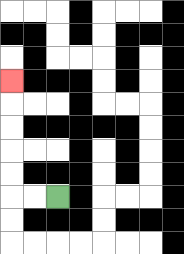{'start': '[2, 8]', 'end': '[0, 3]', 'path_directions': 'L,L,U,U,U,U,U', 'path_coordinates': '[[2, 8], [1, 8], [0, 8], [0, 7], [0, 6], [0, 5], [0, 4], [0, 3]]'}